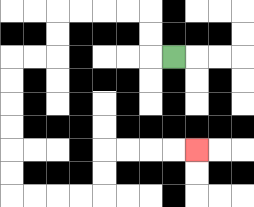{'start': '[7, 2]', 'end': '[8, 6]', 'path_directions': 'L,U,U,L,L,L,L,D,D,L,L,D,D,D,D,D,D,R,R,R,R,U,U,R,R,R,R', 'path_coordinates': '[[7, 2], [6, 2], [6, 1], [6, 0], [5, 0], [4, 0], [3, 0], [2, 0], [2, 1], [2, 2], [1, 2], [0, 2], [0, 3], [0, 4], [0, 5], [0, 6], [0, 7], [0, 8], [1, 8], [2, 8], [3, 8], [4, 8], [4, 7], [4, 6], [5, 6], [6, 6], [7, 6], [8, 6]]'}